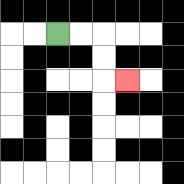{'start': '[2, 1]', 'end': '[5, 3]', 'path_directions': 'R,R,D,D,R', 'path_coordinates': '[[2, 1], [3, 1], [4, 1], [4, 2], [4, 3], [5, 3]]'}